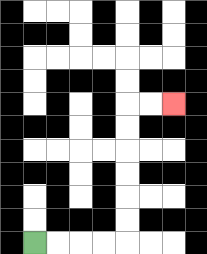{'start': '[1, 10]', 'end': '[7, 4]', 'path_directions': 'R,R,R,R,U,U,U,U,U,U,R,R', 'path_coordinates': '[[1, 10], [2, 10], [3, 10], [4, 10], [5, 10], [5, 9], [5, 8], [5, 7], [5, 6], [5, 5], [5, 4], [6, 4], [7, 4]]'}